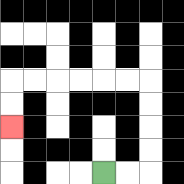{'start': '[4, 7]', 'end': '[0, 5]', 'path_directions': 'R,R,U,U,U,U,L,L,L,L,L,L,D,D', 'path_coordinates': '[[4, 7], [5, 7], [6, 7], [6, 6], [6, 5], [6, 4], [6, 3], [5, 3], [4, 3], [3, 3], [2, 3], [1, 3], [0, 3], [0, 4], [0, 5]]'}